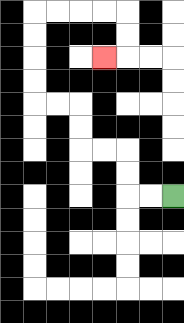{'start': '[7, 8]', 'end': '[4, 2]', 'path_directions': 'L,L,U,U,L,L,U,U,L,L,U,U,U,U,R,R,R,R,D,D,L', 'path_coordinates': '[[7, 8], [6, 8], [5, 8], [5, 7], [5, 6], [4, 6], [3, 6], [3, 5], [3, 4], [2, 4], [1, 4], [1, 3], [1, 2], [1, 1], [1, 0], [2, 0], [3, 0], [4, 0], [5, 0], [5, 1], [5, 2], [4, 2]]'}